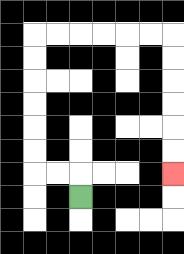{'start': '[3, 8]', 'end': '[7, 7]', 'path_directions': 'U,L,L,U,U,U,U,U,U,R,R,R,R,R,R,D,D,D,D,D,D', 'path_coordinates': '[[3, 8], [3, 7], [2, 7], [1, 7], [1, 6], [1, 5], [1, 4], [1, 3], [1, 2], [1, 1], [2, 1], [3, 1], [4, 1], [5, 1], [6, 1], [7, 1], [7, 2], [7, 3], [7, 4], [7, 5], [7, 6], [7, 7]]'}